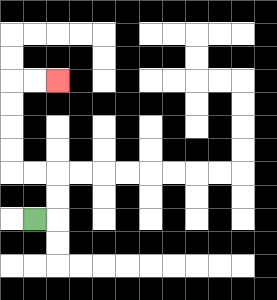{'start': '[1, 9]', 'end': '[2, 3]', 'path_directions': 'R,U,U,L,L,U,U,U,U,R,R', 'path_coordinates': '[[1, 9], [2, 9], [2, 8], [2, 7], [1, 7], [0, 7], [0, 6], [0, 5], [0, 4], [0, 3], [1, 3], [2, 3]]'}